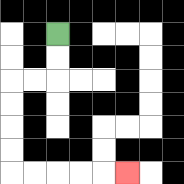{'start': '[2, 1]', 'end': '[5, 7]', 'path_directions': 'D,D,L,L,D,D,D,D,R,R,R,R,R', 'path_coordinates': '[[2, 1], [2, 2], [2, 3], [1, 3], [0, 3], [0, 4], [0, 5], [0, 6], [0, 7], [1, 7], [2, 7], [3, 7], [4, 7], [5, 7]]'}